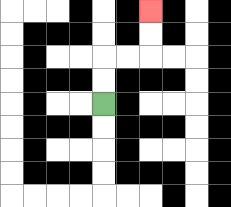{'start': '[4, 4]', 'end': '[6, 0]', 'path_directions': 'U,U,R,R,U,U', 'path_coordinates': '[[4, 4], [4, 3], [4, 2], [5, 2], [6, 2], [6, 1], [6, 0]]'}